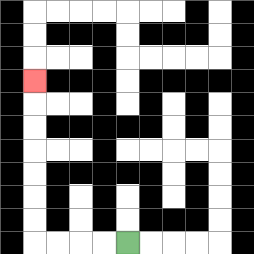{'start': '[5, 10]', 'end': '[1, 3]', 'path_directions': 'L,L,L,L,U,U,U,U,U,U,U', 'path_coordinates': '[[5, 10], [4, 10], [3, 10], [2, 10], [1, 10], [1, 9], [1, 8], [1, 7], [1, 6], [1, 5], [1, 4], [1, 3]]'}